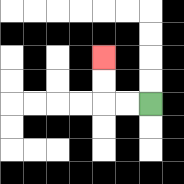{'start': '[6, 4]', 'end': '[4, 2]', 'path_directions': 'L,L,U,U', 'path_coordinates': '[[6, 4], [5, 4], [4, 4], [4, 3], [4, 2]]'}